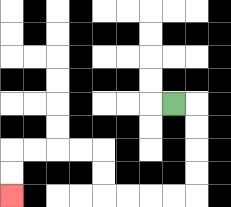{'start': '[7, 4]', 'end': '[0, 8]', 'path_directions': 'R,D,D,D,D,L,L,L,L,U,U,L,L,L,L,D,D', 'path_coordinates': '[[7, 4], [8, 4], [8, 5], [8, 6], [8, 7], [8, 8], [7, 8], [6, 8], [5, 8], [4, 8], [4, 7], [4, 6], [3, 6], [2, 6], [1, 6], [0, 6], [0, 7], [0, 8]]'}